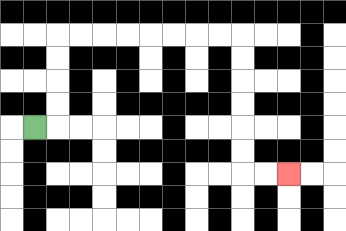{'start': '[1, 5]', 'end': '[12, 7]', 'path_directions': 'R,U,U,U,U,R,R,R,R,R,R,R,R,D,D,D,D,D,D,R,R', 'path_coordinates': '[[1, 5], [2, 5], [2, 4], [2, 3], [2, 2], [2, 1], [3, 1], [4, 1], [5, 1], [6, 1], [7, 1], [8, 1], [9, 1], [10, 1], [10, 2], [10, 3], [10, 4], [10, 5], [10, 6], [10, 7], [11, 7], [12, 7]]'}